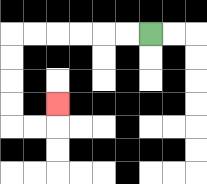{'start': '[6, 1]', 'end': '[2, 4]', 'path_directions': 'L,L,L,L,L,L,D,D,D,D,R,R,U', 'path_coordinates': '[[6, 1], [5, 1], [4, 1], [3, 1], [2, 1], [1, 1], [0, 1], [0, 2], [0, 3], [0, 4], [0, 5], [1, 5], [2, 5], [2, 4]]'}